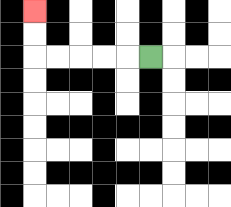{'start': '[6, 2]', 'end': '[1, 0]', 'path_directions': 'L,L,L,L,L,U,U', 'path_coordinates': '[[6, 2], [5, 2], [4, 2], [3, 2], [2, 2], [1, 2], [1, 1], [1, 0]]'}